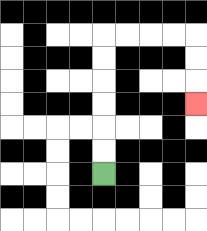{'start': '[4, 7]', 'end': '[8, 4]', 'path_directions': 'U,U,U,U,U,U,R,R,R,R,D,D,D', 'path_coordinates': '[[4, 7], [4, 6], [4, 5], [4, 4], [4, 3], [4, 2], [4, 1], [5, 1], [6, 1], [7, 1], [8, 1], [8, 2], [8, 3], [8, 4]]'}